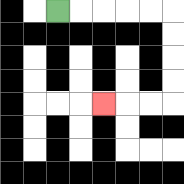{'start': '[2, 0]', 'end': '[4, 4]', 'path_directions': 'R,R,R,R,R,D,D,D,D,L,L,L', 'path_coordinates': '[[2, 0], [3, 0], [4, 0], [5, 0], [6, 0], [7, 0], [7, 1], [7, 2], [7, 3], [7, 4], [6, 4], [5, 4], [4, 4]]'}